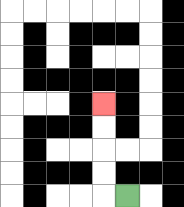{'start': '[5, 8]', 'end': '[4, 4]', 'path_directions': 'L,U,U,U,U', 'path_coordinates': '[[5, 8], [4, 8], [4, 7], [4, 6], [4, 5], [4, 4]]'}